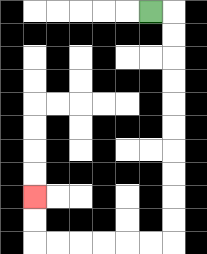{'start': '[6, 0]', 'end': '[1, 8]', 'path_directions': 'R,D,D,D,D,D,D,D,D,D,D,L,L,L,L,L,L,U,U', 'path_coordinates': '[[6, 0], [7, 0], [7, 1], [7, 2], [7, 3], [7, 4], [7, 5], [7, 6], [7, 7], [7, 8], [7, 9], [7, 10], [6, 10], [5, 10], [4, 10], [3, 10], [2, 10], [1, 10], [1, 9], [1, 8]]'}